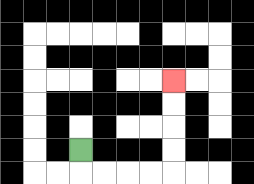{'start': '[3, 6]', 'end': '[7, 3]', 'path_directions': 'D,R,R,R,R,U,U,U,U', 'path_coordinates': '[[3, 6], [3, 7], [4, 7], [5, 7], [6, 7], [7, 7], [7, 6], [7, 5], [7, 4], [7, 3]]'}